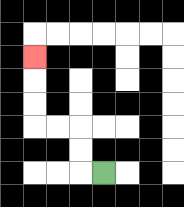{'start': '[4, 7]', 'end': '[1, 2]', 'path_directions': 'L,U,U,L,L,U,U,U', 'path_coordinates': '[[4, 7], [3, 7], [3, 6], [3, 5], [2, 5], [1, 5], [1, 4], [1, 3], [1, 2]]'}